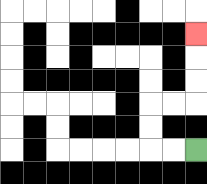{'start': '[8, 6]', 'end': '[8, 1]', 'path_directions': 'L,L,U,U,R,R,U,U,U', 'path_coordinates': '[[8, 6], [7, 6], [6, 6], [6, 5], [6, 4], [7, 4], [8, 4], [8, 3], [8, 2], [8, 1]]'}